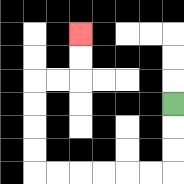{'start': '[7, 4]', 'end': '[3, 1]', 'path_directions': 'D,D,D,L,L,L,L,L,L,U,U,U,U,R,R,U,U', 'path_coordinates': '[[7, 4], [7, 5], [7, 6], [7, 7], [6, 7], [5, 7], [4, 7], [3, 7], [2, 7], [1, 7], [1, 6], [1, 5], [1, 4], [1, 3], [2, 3], [3, 3], [3, 2], [3, 1]]'}